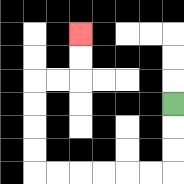{'start': '[7, 4]', 'end': '[3, 1]', 'path_directions': 'D,D,D,L,L,L,L,L,L,U,U,U,U,R,R,U,U', 'path_coordinates': '[[7, 4], [7, 5], [7, 6], [7, 7], [6, 7], [5, 7], [4, 7], [3, 7], [2, 7], [1, 7], [1, 6], [1, 5], [1, 4], [1, 3], [2, 3], [3, 3], [3, 2], [3, 1]]'}